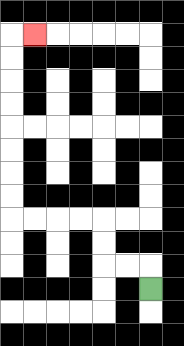{'start': '[6, 12]', 'end': '[1, 1]', 'path_directions': 'U,L,L,U,U,L,L,L,L,U,U,U,U,U,U,U,U,R', 'path_coordinates': '[[6, 12], [6, 11], [5, 11], [4, 11], [4, 10], [4, 9], [3, 9], [2, 9], [1, 9], [0, 9], [0, 8], [0, 7], [0, 6], [0, 5], [0, 4], [0, 3], [0, 2], [0, 1], [1, 1]]'}